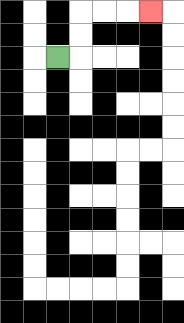{'start': '[2, 2]', 'end': '[6, 0]', 'path_directions': 'R,U,U,R,R,R', 'path_coordinates': '[[2, 2], [3, 2], [3, 1], [3, 0], [4, 0], [5, 0], [6, 0]]'}